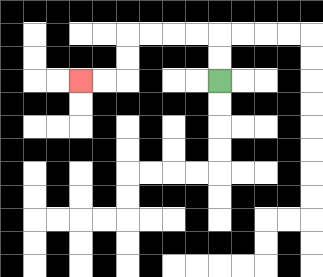{'start': '[9, 3]', 'end': '[3, 3]', 'path_directions': 'U,U,L,L,L,L,D,D,L,L', 'path_coordinates': '[[9, 3], [9, 2], [9, 1], [8, 1], [7, 1], [6, 1], [5, 1], [5, 2], [5, 3], [4, 3], [3, 3]]'}